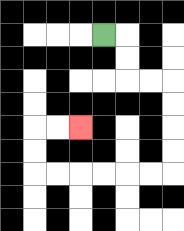{'start': '[4, 1]', 'end': '[3, 5]', 'path_directions': 'R,D,D,R,R,D,D,D,D,L,L,L,L,L,L,U,U,R,R', 'path_coordinates': '[[4, 1], [5, 1], [5, 2], [5, 3], [6, 3], [7, 3], [7, 4], [7, 5], [7, 6], [7, 7], [6, 7], [5, 7], [4, 7], [3, 7], [2, 7], [1, 7], [1, 6], [1, 5], [2, 5], [3, 5]]'}